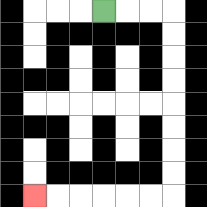{'start': '[4, 0]', 'end': '[1, 8]', 'path_directions': 'R,R,R,D,D,D,D,D,D,D,D,L,L,L,L,L,L', 'path_coordinates': '[[4, 0], [5, 0], [6, 0], [7, 0], [7, 1], [7, 2], [7, 3], [7, 4], [7, 5], [7, 6], [7, 7], [7, 8], [6, 8], [5, 8], [4, 8], [3, 8], [2, 8], [1, 8]]'}